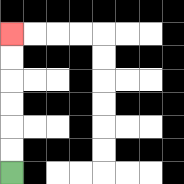{'start': '[0, 7]', 'end': '[0, 1]', 'path_directions': 'U,U,U,U,U,U', 'path_coordinates': '[[0, 7], [0, 6], [0, 5], [0, 4], [0, 3], [0, 2], [0, 1]]'}